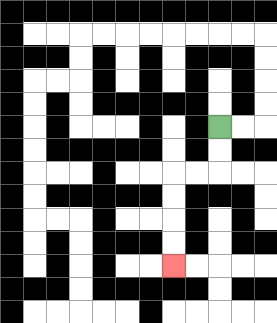{'start': '[9, 5]', 'end': '[7, 11]', 'path_directions': 'D,D,L,L,D,D,D,D', 'path_coordinates': '[[9, 5], [9, 6], [9, 7], [8, 7], [7, 7], [7, 8], [7, 9], [7, 10], [7, 11]]'}